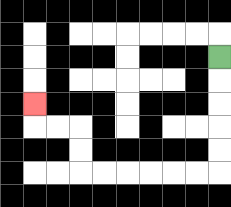{'start': '[9, 2]', 'end': '[1, 4]', 'path_directions': 'D,D,D,D,D,L,L,L,L,L,L,U,U,L,L,U', 'path_coordinates': '[[9, 2], [9, 3], [9, 4], [9, 5], [9, 6], [9, 7], [8, 7], [7, 7], [6, 7], [5, 7], [4, 7], [3, 7], [3, 6], [3, 5], [2, 5], [1, 5], [1, 4]]'}